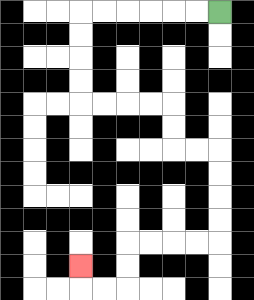{'start': '[9, 0]', 'end': '[3, 11]', 'path_directions': 'L,L,L,L,L,L,D,D,D,D,R,R,R,R,D,D,R,R,D,D,D,D,L,L,L,L,D,D,L,L,U', 'path_coordinates': '[[9, 0], [8, 0], [7, 0], [6, 0], [5, 0], [4, 0], [3, 0], [3, 1], [3, 2], [3, 3], [3, 4], [4, 4], [5, 4], [6, 4], [7, 4], [7, 5], [7, 6], [8, 6], [9, 6], [9, 7], [9, 8], [9, 9], [9, 10], [8, 10], [7, 10], [6, 10], [5, 10], [5, 11], [5, 12], [4, 12], [3, 12], [3, 11]]'}